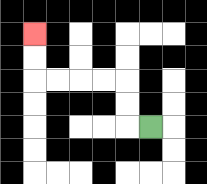{'start': '[6, 5]', 'end': '[1, 1]', 'path_directions': 'L,U,U,L,L,L,L,U,U', 'path_coordinates': '[[6, 5], [5, 5], [5, 4], [5, 3], [4, 3], [3, 3], [2, 3], [1, 3], [1, 2], [1, 1]]'}